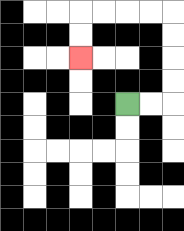{'start': '[5, 4]', 'end': '[3, 2]', 'path_directions': 'R,R,U,U,U,U,L,L,L,L,D,D', 'path_coordinates': '[[5, 4], [6, 4], [7, 4], [7, 3], [7, 2], [7, 1], [7, 0], [6, 0], [5, 0], [4, 0], [3, 0], [3, 1], [3, 2]]'}